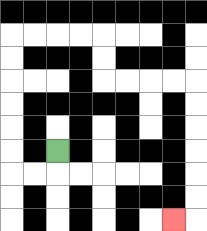{'start': '[2, 6]', 'end': '[7, 9]', 'path_directions': 'D,L,L,U,U,U,U,U,U,R,R,R,R,D,D,R,R,R,R,D,D,D,D,D,D,L', 'path_coordinates': '[[2, 6], [2, 7], [1, 7], [0, 7], [0, 6], [0, 5], [0, 4], [0, 3], [0, 2], [0, 1], [1, 1], [2, 1], [3, 1], [4, 1], [4, 2], [4, 3], [5, 3], [6, 3], [7, 3], [8, 3], [8, 4], [8, 5], [8, 6], [8, 7], [8, 8], [8, 9], [7, 9]]'}